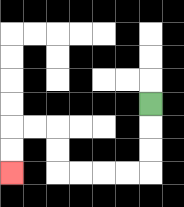{'start': '[6, 4]', 'end': '[0, 7]', 'path_directions': 'D,D,D,L,L,L,L,U,U,L,L,D,D', 'path_coordinates': '[[6, 4], [6, 5], [6, 6], [6, 7], [5, 7], [4, 7], [3, 7], [2, 7], [2, 6], [2, 5], [1, 5], [0, 5], [0, 6], [0, 7]]'}